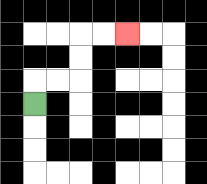{'start': '[1, 4]', 'end': '[5, 1]', 'path_directions': 'U,R,R,U,U,R,R', 'path_coordinates': '[[1, 4], [1, 3], [2, 3], [3, 3], [3, 2], [3, 1], [4, 1], [5, 1]]'}